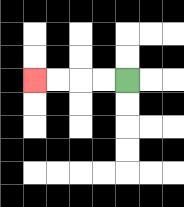{'start': '[5, 3]', 'end': '[1, 3]', 'path_directions': 'L,L,L,L', 'path_coordinates': '[[5, 3], [4, 3], [3, 3], [2, 3], [1, 3]]'}